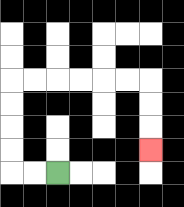{'start': '[2, 7]', 'end': '[6, 6]', 'path_directions': 'L,L,U,U,U,U,R,R,R,R,R,R,D,D,D', 'path_coordinates': '[[2, 7], [1, 7], [0, 7], [0, 6], [0, 5], [0, 4], [0, 3], [1, 3], [2, 3], [3, 3], [4, 3], [5, 3], [6, 3], [6, 4], [6, 5], [6, 6]]'}